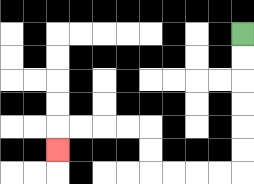{'start': '[10, 1]', 'end': '[2, 6]', 'path_directions': 'D,D,D,D,D,D,L,L,L,L,U,U,L,L,L,L,D', 'path_coordinates': '[[10, 1], [10, 2], [10, 3], [10, 4], [10, 5], [10, 6], [10, 7], [9, 7], [8, 7], [7, 7], [6, 7], [6, 6], [6, 5], [5, 5], [4, 5], [3, 5], [2, 5], [2, 6]]'}